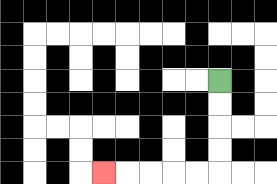{'start': '[9, 3]', 'end': '[4, 7]', 'path_directions': 'D,D,D,D,L,L,L,L,L', 'path_coordinates': '[[9, 3], [9, 4], [9, 5], [9, 6], [9, 7], [8, 7], [7, 7], [6, 7], [5, 7], [4, 7]]'}